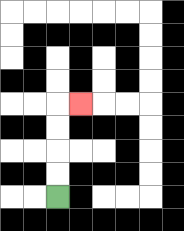{'start': '[2, 8]', 'end': '[3, 4]', 'path_directions': 'U,U,U,U,R', 'path_coordinates': '[[2, 8], [2, 7], [2, 6], [2, 5], [2, 4], [3, 4]]'}